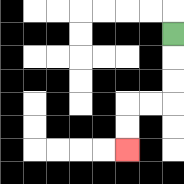{'start': '[7, 1]', 'end': '[5, 6]', 'path_directions': 'D,D,D,L,L,D,D', 'path_coordinates': '[[7, 1], [7, 2], [7, 3], [7, 4], [6, 4], [5, 4], [5, 5], [5, 6]]'}